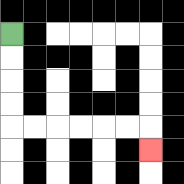{'start': '[0, 1]', 'end': '[6, 6]', 'path_directions': 'D,D,D,D,R,R,R,R,R,R,D', 'path_coordinates': '[[0, 1], [0, 2], [0, 3], [0, 4], [0, 5], [1, 5], [2, 5], [3, 5], [4, 5], [5, 5], [6, 5], [6, 6]]'}